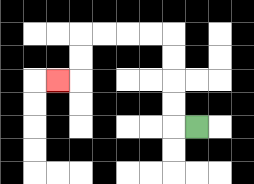{'start': '[8, 5]', 'end': '[2, 3]', 'path_directions': 'L,U,U,U,U,L,L,L,L,D,D,L', 'path_coordinates': '[[8, 5], [7, 5], [7, 4], [7, 3], [7, 2], [7, 1], [6, 1], [5, 1], [4, 1], [3, 1], [3, 2], [3, 3], [2, 3]]'}